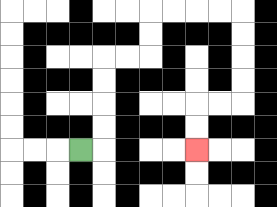{'start': '[3, 6]', 'end': '[8, 6]', 'path_directions': 'R,U,U,U,U,R,R,U,U,R,R,R,R,D,D,D,D,L,L,D,D', 'path_coordinates': '[[3, 6], [4, 6], [4, 5], [4, 4], [4, 3], [4, 2], [5, 2], [6, 2], [6, 1], [6, 0], [7, 0], [8, 0], [9, 0], [10, 0], [10, 1], [10, 2], [10, 3], [10, 4], [9, 4], [8, 4], [8, 5], [8, 6]]'}